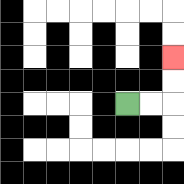{'start': '[5, 4]', 'end': '[7, 2]', 'path_directions': 'R,R,U,U', 'path_coordinates': '[[5, 4], [6, 4], [7, 4], [7, 3], [7, 2]]'}